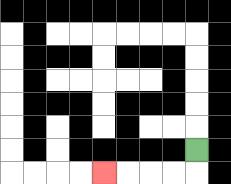{'start': '[8, 6]', 'end': '[4, 7]', 'path_directions': 'D,L,L,L,L', 'path_coordinates': '[[8, 6], [8, 7], [7, 7], [6, 7], [5, 7], [4, 7]]'}